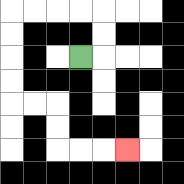{'start': '[3, 2]', 'end': '[5, 6]', 'path_directions': 'R,U,U,L,L,L,L,D,D,D,D,R,R,D,D,R,R,R', 'path_coordinates': '[[3, 2], [4, 2], [4, 1], [4, 0], [3, 0], [2, 0], [1, 0], [0, 0], [0, 1], [0, 2], [0, 3], [0, 4], [1, 4], [2, 4], [2, 5], [2, 6], [3, 6], [4, 6], [5, 6]]'}